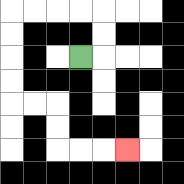{'start': '[3, 2]', 'end': '[5, 6]', 'path_directions': 'R,U,U,L,L,L,L,D,D,D,D,R,R,D,D,R,R,R', 'path_coordinates': '[[3, 2], [4, 2], [4, 1], [4, 0], [3, 0], [2, 0], [1, 0], [0, 0], [0, 1], [0, 2], [0, 3], [0, 4], [1, 4], [2, 4], [2, 5], [2, 6], [3, 6], [4, 6], [5, 6]]'}